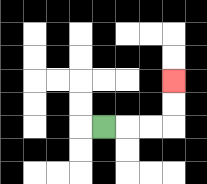{'start': '[4, 5]', 'end': '[7, 3]', 'path_directions': 'R,R,R,U,U', 'path_coordinates': '[[4, 5], [5, 5], [6, 5], [7, 5], [7, 4], [7, 3]]'}